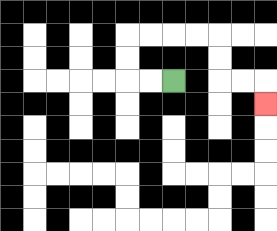{'start': '[7, 3]', 'end': '[11, 4]', 'path_directions': 'L,L,U,U,R,R,R,R,D,D,R,R,D', 'path_coordinates': '[[7, 3], [6, 3], [5, 3], [5, 2], [5, 1], [6, 1], [7, 1], [8, 1], [9, 1], [9, 2], [9, 3], [10, 3], [11, 3], [11, 4]]'}